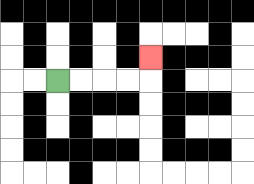{'start': '[2, 3]', 'end': '[6, 2]', 'path_directions': 'R,R,R,R,U', 'path_coordinates': '[[2, 3], [3, 3], [4, 3], [5, 3], [6, 3], [6, 2]]'}